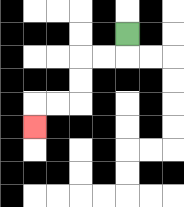{'start': '[5, 1]', 'end': '[1, 5]', 'path_directions': 'D,L,L,D,D,L,L,D', 'path_coordinates': '[[5, 1], [5, 2], [4, 2], [3, 2], [3, 3], [3, 4], [2, 4], [1, 4], [1, 5]]'}